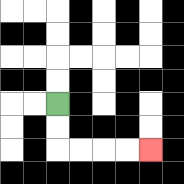{'start': '[2, 4]', 'end': '[6, 6]', 'path_directions': 'D,D,R,R,R,R', 'path_coordinates': '[[2, 4], [2, 5], [2, 6], [3, 6], [4, 6], [5, 6], [6, 6]]'}